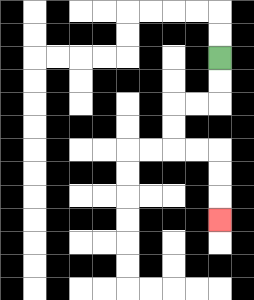{'start': '[9, 2]', 'end': '[9, 9]', 'path_directions': 'D,D,L,L,D,D,R,R,D,D,D', 'path_coordinates': '[[9, 2], [9, 3], [9, 4], [8, 4], [7, 4], [7, 5], [7, 6], [8, 6], [9, 6], [9, 7], [9, 8], [9, 9]]'}